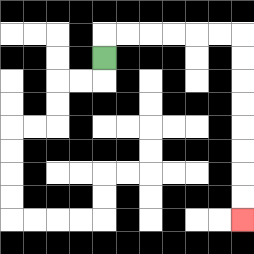{'start': '[4, 2]', 'end': '[10, 9]', 'path_directions': 'U,R,R,R,R,R,R,D,D,D,D,D,D,D,D', 'path_coordinates': '[[4, 2], [4, 1], [5, 1], [6, 1], [7, 1], [8, 1], [9, 1], [10, 1], [10, 2], [10, 3], [10, 4], [10, 5], [10, 6], [10, 7], [10, 8], [10, 9]]'}